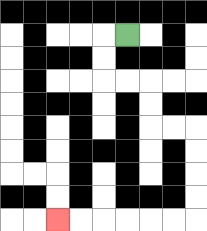{'start': '[5, 1]', 'end': '[2, 9]', 'path_directions': 'L,D,D,R,R,D,D,R,R,D,D,D,D,L,L,L,L,L,L', 'path_coordinates': '[[5, 1], [4, 1], [4, 2], [4, 3], [5, 3], [6, 3], [6, 4], [6, 5], [7, 5], [8, 5], [8, 6], [8, 7], [8, 8], [8, 9], [7, 9], [6, 9], [5, 9], [4, 9], [3, 9], [2, 9]]'}